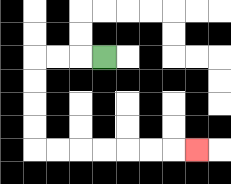{'start': '[4, 2]', 'end': '[8, 6]', 'path_directions': 'L,L,L,D,D,D,D,R,R,R,R,R,R,R', 'path_coordinates': '[[4, 2], [3, 2], [2, 2], [1, 2], [1, 3], [1, 4], [1, 5], [1, 6], [2, 6], [3, 6], [4, 6], [5, 6], [6, 6], [7, 6], [8, 6]]'}